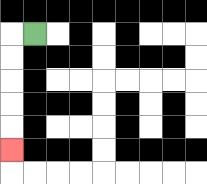{'start': '[1, 1]', 'end': '[0, 6]', 'path_directions': 'L,D,D,D,D,D', 'path_coordinates': '[[1, 1], [0, 1], [0, 2], [0, 3], [0, 4], [0, 5], [0, 6]]'}